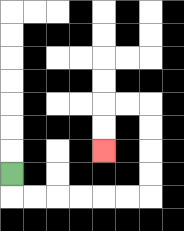{'start': '[0, 7]', 'end': '[4, 6]', 'path_directions': 'D,R,R,R,R,R,R,U,U,U,U,L,L,D,D', 'path_coordinates': '[[0, 7], [0, 8], [1, 8], [2, 8], [3, 8], [4, 8], [5, 8], [6, 8], [6, 7], [6, 6], [6, 5], [6, 4], [5, 4], [4, 4], [4, 5], [4, 6]]'}